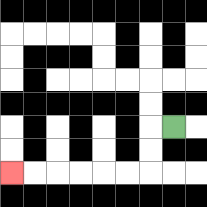{'start': '[7, 5]', 'end': '[0, 7]', 'path_directions': 'L,D,D,L,L,L,L,L,L', 'path_coordinates': '[[7, 5], [6, 5], [6, 6], [6, 7], [5, 7], [4, 7], [3, 7], [2, 7], [1, 7], [0, 7]]'}